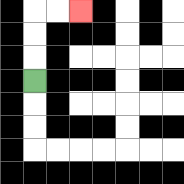{'start': '[1, 3]', 'end': '[3, 0]', 'path_directions': 'U,U,U,R,R', 'path_coordinates': '[[1, 3], [1, 2], [1, 1], [1, 0], [2, 0], [3, 0]]'}